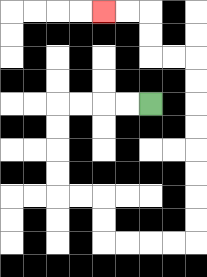{'start': '[6, 4]', 'end': '[4, 0]', 'path_directions': 'L,L,L,L,D,D,D,D,R,R,D,D,R,R,R,R,U,U,U,U,U,U,U,U,L,L,U,U,L,L', 'path_coordinates': '[[6, 4], [5, 4], [4, 4], [3, 4], [2, 4], [2, 5], [2, 6], [2, 7], [2, 8], [3, 8], [4, 8], [4, 9], [4, 10], [5, 10], [6, 10], [7, 10], [8, 10], [8, 9], [8, 8], [8, 7], [8, 6], [8, 5], [8, 4], [8, 3], [8, 2], [7, 2], [6, 2], [6, 1], [6, 0], [5, 0], [4, 0]]'}